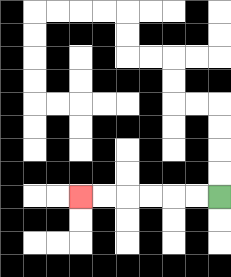{'start': '[9, 8]', 'end': '[3, 8]', 'path_directions': 'L,L,L,L,L,L', 'path_coordinates': '[[9, 8], [8, 8], [7, 8], [6, 8], [5, 8], [4, 8], [3, 8]]'}